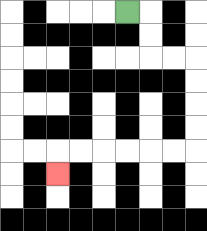{'start': '[5, 0]', 'end': '[2, 7]', 'path_directions': 'R,D,D,R,R,D,D,D,D,L,L,L,L,L,L,D', 'path_coordinates': '[[5, 0], [6, 0], [6, 1], [6, 2], [7, 2], [8, 2], [8, 3], [8, 4], [8, 5], [8, 6], [7, 6], [6, 6], [5, 6], [4, 6], [3, 6], [2, 6], [2, 7]]'}